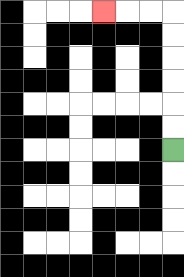{'start': '[7, 6]', 'end': '[4, 0]', 'path_directions': 'U,U,U,U,U,U,L,L,L', 'path_coordinates': '[[7, 6], [7, 5], [7, 4], [7, 3], [7, 2], [7, 1], [7, 0], [6, 0], [5, 0], [4, 0]]'}